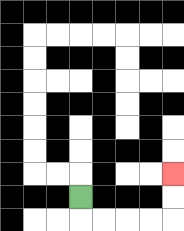{'start': '[3, 8]', 'end': '[7, 7]', 'path_directions': 'D,R,R,R,R,U,U', 'path_coordinates': '[[3, 8], [3, 9], [4, 9], [5, 9], [6, 9], [7, 9], [7, 8], [7, 7]]'}